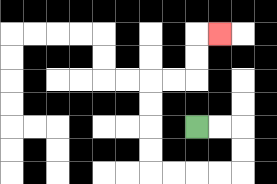{'start': '[8, 5]', 'end': '[9, 1]', 'path_directions': 'R,R,D,D,L,L,L,L,U,U,U,U,R,R,U,U,R', 'path_coordinates': '[[8, 5], [9, 5], [10, 5], [10, 6], [10, 7], [9, 7], [8, 7], [7, 7], [6, 7], [6, 6], [6, 5], [6, 4], [6, 3], [7, 3], [8, 3], [8, 2], [8, 1], [9, 1]]'}